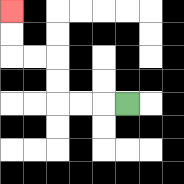{'start': '[5, 4]', 'end': '[0, 0]', 'path_directions': 'L,L,L,U,U,L,L,U,U', 'path_coordinates': '[[5, 4], [4, 4], [3, 4], [2, 4], [2, 3], [2, 2], [1, 2], [0, 2], [0, 1], [0, 0]]'}